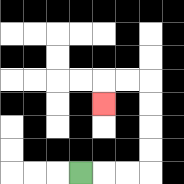{'start': '[3, 7]', 'end': '[4, 4]', 'path_directions': 'R,R,R,U,U,U,U,L,L,D', 'path_coordinates': '[[3, 7], [4, 7], [5, 7], [6, 7], [6, 6], [6, 5], [6, 4], [6, 3], [5, 3], [4, 3], [4, 4]]'}